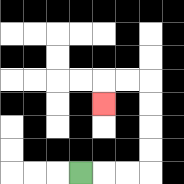{'start': '[3, 7]', 'end': '[4, 4]', 'path_directions': 'R,R,R,U,U,U,U,L,L,D', 'path_coordinates': '[[3, 7], [4, 7], [5, 7], [6, 7], [6, 6], [6, 5], [6, 4], [6, 3], [5, 3], [4, 3], [4, 4]]'}